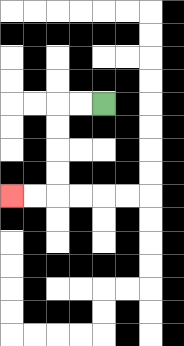{'start': '[4, 4]', 'end': '[0, 8]', 'path_directions': 'L,L,D,D,D,D,L,L', 'path_coordinates': '[[4, 4], [3, 4], [2, 4], [2, 5], [2, 6], [2, 7], [2, 8], [1, 8], [0, 8]]'}